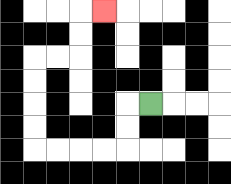{'start': '[6, 4]', 'end': '[4, 0]', 'path_directions': 'L,D,D,L,L,L,L,U,U,U,U,R,R,U,U,R', 'path_coordinates': '[[6, 4], [5, 4], [5, 5], [5, 6], [4, 6], [3, 6], [2, 6], [1, 6], [1, 5], [1, 4], [1, 3], [1, 2], [2, 2], [3, 2], [3, 1], [3, 0], [4, 0]]'}